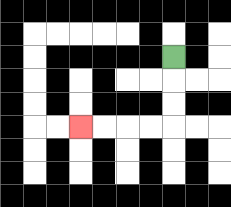{'start': '[7, 2]', 'end': '[3, 5]', 'path_directions': 'D,D,D,L,L,L,L', 'path_coordinates': '[[7, 2], [7, 3], [7, 4], [7, 5], [6, 5], [5, 5], [4, 5], [3, 5]]'}